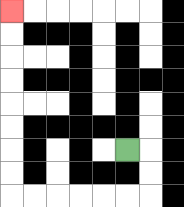{'start': '[5, 6]', 'end': '[0, 0]', 'path_directions': 'R,D,D,L,L,L,L,L,L,U,U,U,U,U,U,U,U', 'path_coordinates': '[[5, 6], [6, 6], [6, 7], [6, 8], [5, 8], [4, 8], [3, 8], [2, 8], [1, 8], [0, 8], [0, 7], [0, 6], [0, 5], [0, 4], [0, 3], [0, 2], [0, 1], [0, 0]]'}